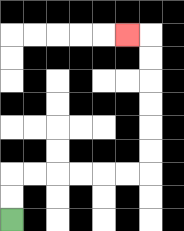{'start': '[0, 9]', 'end': '[5, 1]', 'path_directions': 'U,U,R,R,R,R,R,R,U,U,U,U,U,U,L', 'path_coordinates': '[[0, 9], [0, 8], [0, 7], [1, 7], [2, 7], [3, 7], [4, 7], [5, 7], [6, 7], [6, 6], [6, 5], [6, 4], [6, 3], [6, 2], [6, 1], [5, 1]]'}